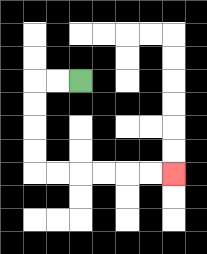{'start': '[3, 3]', 'end': '[7, 7]', 'path_directions': 'L,L,D,D,D,D,R,R,R,R,R,R', 'path_coordinates': '[[3, 3], [2, 3], [1, 3], [1, 4], [1, 5], [1, 6], [1, 7], [2, 7], [3, 7], [4, 7], [5, 7], [6, 7], [7, 7]]'}